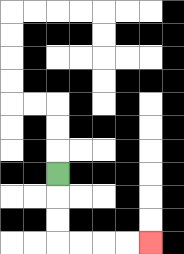{'start': '[2, 7]', 'end': '[6, 10]', 'path_directions': 'D,D,D,R,R,R,R', 'path_coordinates': '[[2, 7], [2, 8], [2, 9], [2, 10], [3, 10], [4, 10], [5, 10], [6, 10]]'}